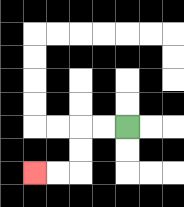{'start': '[5, 5]', 'end': '[1, 7]', 'path_directions': 'L,L,D,D,L,L', 'path_coordinates': '[[5, 5], [4, 5], [3, 5], [3, 6], [3, 7], [2, 7], [1, 7]]'}